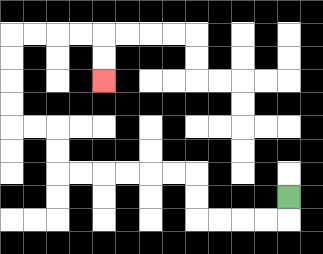{'start': '[12, 8]', 'end': '[4, 3]', 'path_directions': 'D,L,L,L,L,U,U,L,L,L,L,L,L,U,U,L,L,U,U,U,U,R,R,R,R,D,D', 'path_coordinates': '[[12, 8], [12, 9], [11, 9], [10, 9], [9, 9], [8, 9], [8, 8], [8, 7], [7, 7], [6, 7], [5, 7], [4, 7], [3, 7], [2, 7], [2, 6], [2, 5], [1, 5], [0, 5], [0, 4], [0, 3], [0, 2], [0, 1], [1, 1], [2, 1], [3, 1], [4, 1], [4, 2], [4, 3]]'}